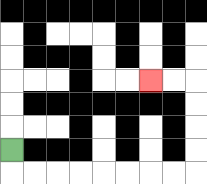{'start': '[0, 6]', 'end': '[6, 3]', 'path_directions': 'D,R,R,R,R,R,R,R,R,U,U,U,U,L,L', 'path_coordinates': '[[0, 6], [0, 7], [1, 7], [2, 7], [3, 7], [4, 7], [5, 7], [6, 7], [7, 7], [8, 7], [8, 6], [8, 5], [8, 4], [8, 3], [7, 3], [6, 3]]'}